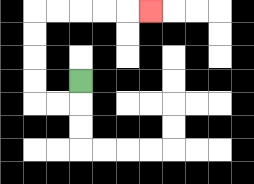{'start': '[3, 3]', 'end': '[6, 0]', 'path_directions': 'D,L,L,U,U,U,U,R,R,R,R,R', 'path_coordinates': '[[3, 3], [3, 4], [2, 4], [1, 4], [1, 3], [1, 2], [1, 1], [1, 0], [2, 0], [3, 0], [4, 0], [5, 0], [6, 0]]'}